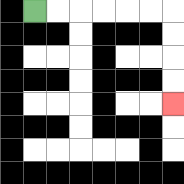{'start': '[1, 0]', 'end': '[7, 4]', 'path_directions': 'R,R,R,R,R,R,D,D,D,D', 'path_coordinates': '[[1, 0], [2, 0], [3, 0], [4, 0], [5, 0], [6, 0], [7, 0], [7, 1], [7, 2], [7, 3], [7, 4]]'}